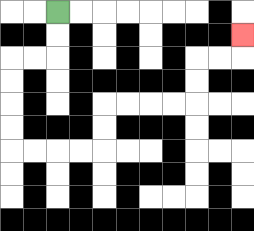{'start': '[2, 0]', 'end': '[10, 1]', 'path_directions': 'D,D,L,L,D,D,D,D,R,R,R,R,U,U,R,R,R,R,U,U,R,R,U', 'path_coordinates': '[[2, 0], [2, 1], [2, 2], [1, 2], [0, 2], [0, 3], [0, 4], [0, 5], [0, 6], [1, 6], [2, 6], [3, 6], [4, 6], [4, 5], [4, 4], [5, 4], [6, 4], [7, 4], [8, 4], [8, 3], [8, 2], [9, 2], [10, 2], [10, 1]]'}